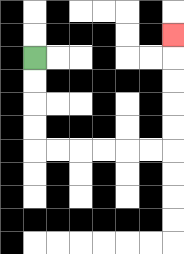{'start': '[1, 2]', 'end': '[7, 1]', 'path_directions': 'D,D,D,D,R,R,R,R,R,R,U,U,U,U,U', 'path_coordinates': '[[1, 2], [1, 3], [1, 4], [1, 5], [1, 6], [2, 6], [3, 6], [4, 6], [5, 6], [6, 6], [7, 6], [7, 5], [7, 4], [7, 3], [7, 2], [7, 1]]'}